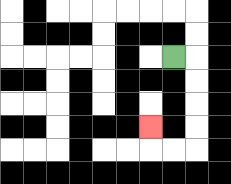{'start': '[7, 2]', 'end': '[6, 5]', 'path_directions': 'R,D,D,D,D,L,L,U', 'path_coordinates': '[[7, 2], [8, 2], [8, 3], [8, 4], [8, 5], [8, 6], [7, 6], [6, 6], [6, 5]]'}